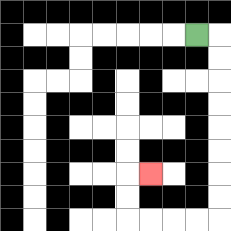{'start': '[8, 1]', 'end': '[6, 7]', 'path_directions': 'R,D,D,D,D,D,D,D,D,L,L,L,L,U,U,R', 'path_coordinates': '[[8, 1], [9, 1], [9, 2], [9, 3], [9, 4], [9, 5], [9, 6], [9, 7], [9, 8], [9, 9], [8, 9], [7, 9], [6, 9], [5, 9], [5, 8], [5, 7], [6, 7]]'}